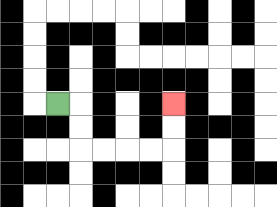{'start': '[2, 4]', 'end': '[7, 4]', 'path_directions': 'R,D,D,R,R,R,R,U,U', 'path_coordinates': '[[2, 4], [3, 4], [3, 5], [3, 6], [4, 6], [5, 6], [6, 6], [7, 6], [7, 5], [7, 4]]'}